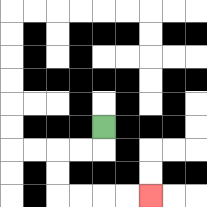{'start': '[4, 5]', 'end': '[6, 8]', 'path_directions': 'D,L,L,D,D,R,R,R,R', 'path_coordinates': '[[4, 5], [4, 6], [3, 6], [2, 6], [2, 7], [2, 8], [3, 8], [4, 8], [5, 8], [6, 8]]'}